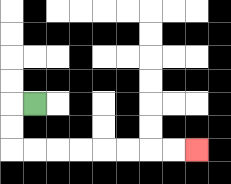{'start': '[1, 4]', 'end': '[8, 6]', 'path_directions': 'L,D,D,R,R,R,R,R,R,R,R', 'path_coordinates': '[[1, 4], [0, 4], [0, 5], [0, 6], [1, 6], [2, 6], [3, 6], [4, 6], [5, 6], [6, 6], [7, 6], [8, 6]]'}